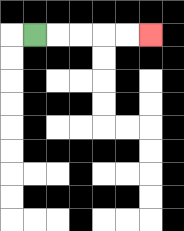{'start': '[1, 1]', 'end': '[6, 1]', 'path_directions': 'R,R,R,R,R', 'path_coordinates': '[[1, 1], [2, 1], [3, 1], [4, 1], [5, 1], [6, 1]]'}